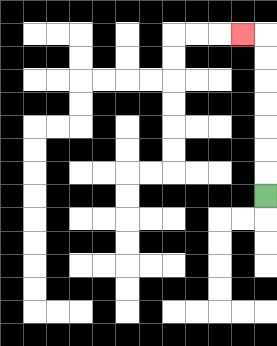{'start': '[11, 8]', 'end': '[10, 1]', 'path_directions': 'U,U,U,U,U,U,U,L', 'path_coordinates': '[[11, 8], [11, 7], [11, 6], [11, 5], [11, 4], [11, 3], [11, 2], [11, 1], [10, 1]]'}